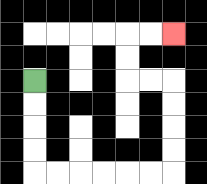{'start': '[1, 3]', 'end': '[7, 1]', 'path_directions': 'D,D,D,D,R,R,R,R,R,R,U,U,U,U,L,L,U,U,R,R', 'path_coordinates': '[[1, 3], [1, 4], [1, 5], [1, 6], [1, 7], [2, 7], [3, 7], [4, 7], [5, 7], [6, 7], [7, 7], [7, 6], [7, 5], [7, 4], [7, 3], [6, 3], [5, 3], [5, 2], [5, 1], [6, 1], [7, 1]]'}